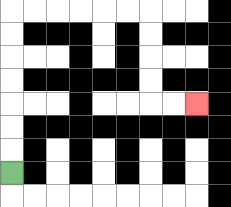{'start': '[0, 7]', 'end': '[8, 4]', 'path_directions': 'U,U,U,U,U,U,U,R,R,R,R,R,R,D,D,D,D,R,R', 'path_coordinates': '[[0, 7], [0, 6], [0, 5], [0, 4], [0, 3], [0, 2], [0, 1], [0, 0], [1, 0], [2, 0], [3, 0], [4, 0], [5, 0], [6, 0], [6, 1], [6, 2], [6, 3], [6, 4], [7, 4], [8, 4]]'}